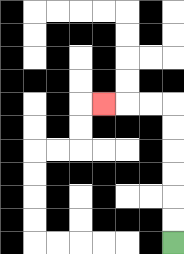{'start': '[7, 10]', 'end': '[4, 4]', 'path_directions': 'U,U,U,U,U,U,L,L,L', 'path_coordinates': '[[7, 10], [7, 9], [7, 8], [7, 7], [7, 6], [7, 5], [7, 4], [6, 4], [5, 4], [4, 4]]'}